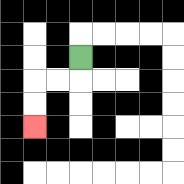{'start': '[3, 2]', 'end': '[1, 5]', 'path_directions': 'D,L,L,D,D', 'path_coordinates': '[[3, 2], [3, 3], [2, 3], [1, 3], [1, 4], [1, 5]]'}